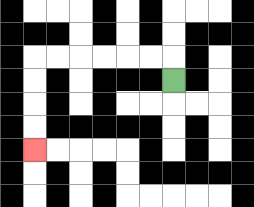{'start': '[7, 3]', 'end': '[1, 6]', 'path_directions': 'U,L,L,L,L,L,L,D,D,D,D', 'path_coordinates': '[[7, 3], [7, 2], [6, 2], [5, 2], [4, 2], [3, 2], [2, 2], [1, 2], [1, 3], [1, 4], [1, 5], [1, 6]]'}